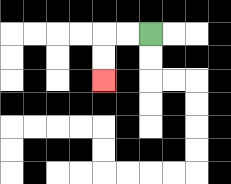{'start': '[6, 1]', 'end': '[4, 3]', 'path_directions': 'L,L,D,D', 'path_coordinates': '[[6, 1], [5, 1], [4, 1], [4, 2], [4, 3]]'}